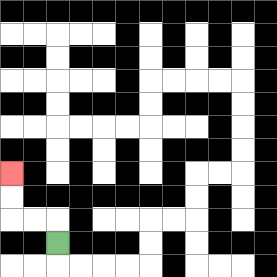{'start': '[2, 10]', 'end': '[0, 7]', 'path_directions': 'U,L,L,U,U', 'path_coordinates': '[[2, 10], [2, 9], [1, 9], [0, 9], [0, 8], [0, 7]]'}